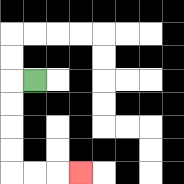{'start': '[1, 3]', 'end': '[3, 7]', 'path_directions': 'L,D,D,D,D,R,R,R', 'path_coordinates': '[[1, 3], [0, 3], [0, 4], [0, 5], [0, 6], [0, 7], [1, 7], [2, 7], [3, 7]]'}